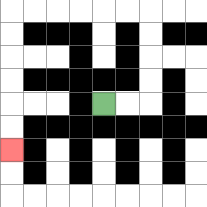{'start': '[4, 4]', 'end': '[0, 6]', 'path_directions': 'R,R,U,U,U,U,L,L,L,L,L,L,D,D,D,D,D,D', 'path_coordinates': '[[4, 4], [5, 4], [6, 4], [6, 3], [6, 2], [6, 1], [6, 0], [5, 0], [4, 0], [3, 0], [2, 0], [1, 0], [0, 0], [0, 1], [0, 2], [0, 3], [0, 4], [0, 5], [0, 6]]'}